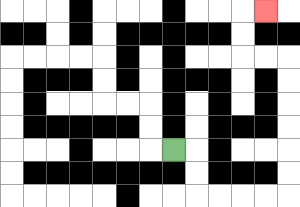{'start': '[7, 6]', 'end': '[11, 0]', 'path_directions': 'R,D,D,R,R,R,R,U,U,U,U,U,U,L,L,U,U,R', 'path_coordinates': '[[7, 6], [8, 6], [8, 7], [8, 8], [9, 8], [10, 8], [11, 8], [12, 8], [12, 7], [12, 6], [12, 5], [12, 4], [12, 3], [12, 2], [11, 2], [10, 2], [10, 1], [10, 0], [11, 0]]'}